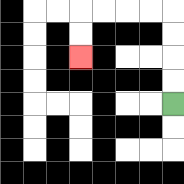{'start': '[7, 4]', 'end': '[3, 2]', 'path_directions': 'U,U,U,U,L,L,L,L,D,D', 'path_coordinates': '[[7, 4], [7, 3], [7, 2], [7, 1], [7, 0], [6, 0], [5, 0], [4, 0], [3, 0], [3, 1], [3, 2]]'}